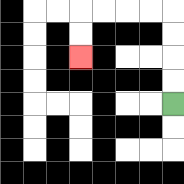{'start': '[7, 4]', 'end': '[3, 2]', 'path_directions': 'U,U,U,U,L,L,L,L,D,D', 'path_coordinates': '[[7, 4], [7, 3], [7, 2], [7, 1], [7, 0], [6, 0], [5, 0], [4, 0], [3, 0], [3, 1], [3, 2]]'}